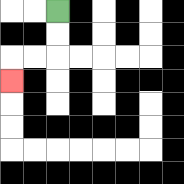{'start': '[2, 0]', 'end': '[0, 3]', 'path_directions': 'D,D,L,L,D', 'path_coordinates': '[[2, 0], [2, 1], [2, 2], [1, 2], [0, 2], [0, 3]]'}